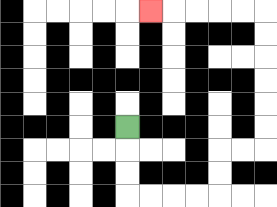{'start': '[5, 5]', 'end': '[6, 0]', 'path_directions': 'D,D,D,R,R,R,R,U,U,R,R,U,U,U,U,U,U,L,L,L,L,L', 'path_coordinates': '[[5, 5], [5, 6], [5, 7], [5, 8], [6, 8], [7, 8], [8, 8], [9, 8], [9, 7], [9, 6], [10, 6], [11, 6], [11, 5], [11, 4], [11, 3], [11, 2], [11, 1], [11, 0], [10, 0], [9, 0], [8, 0], [7, 0], [6, 0]]'}